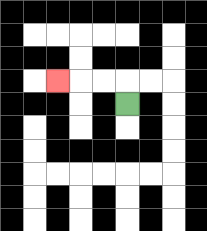{'start': '[5, 4]', 'end': '[2, 3]', 'path_directions': 'U,L,L,L', 'path_coordinates': '[[5, 4], [5, 3], [4, 3], [3, 3], [2, 3]]'}